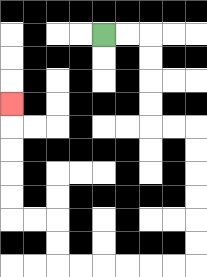{'start': '[4, 1]', 'end': '[0, 4]', 'path_directions': 'R,R,D,D,D,D,R,R,D,D,D,D,D,D,L,L,L,L,L,L,U,U,L,L,U,U,U,U,U', 'path_coordinates': '[[4, 1], [5, 1], [6, 1], [6, 2], [6, 3], [6, 4], [6, 5], [7, 5], [8, 5], [8, 6], [8, 7], [8, 8], [8, 9], [8, 10], [8, 11], [7, 11], [6, 11], [5, 11], [4, 11], [3, 11], [2, 11], [2, 10], [2, 9], [1, 9], [0, 9], [0, 8], [0, 7], [0, 6], [0, 5], [0, 4]]'}